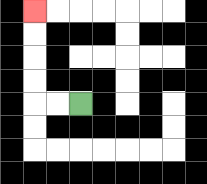{'start': '[3, 4]', 'end': '[1, 0]', 'path_directions': 'L,L,U,U,U,U', 'path_coordinates': '[[3, 4], [2, 4], [1, 4], [1, 3], [1, 2], [1, 1], [1, 0]]'}